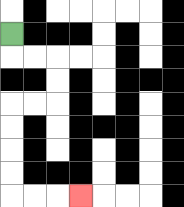{'start': '[0, 1]', 'end': '[3, 8]', 'path_directions': 'D,R,R,D,D,L,L,D,D,D,D,R,R,R', 'path_coordinates': '[[0, 1], [0, 2], [1, 2], [2, 2], [2, 3], [2, 4], [1, 4], [0, 4], [0, 5], [0, 6], [0, 7], [0, 8], [1, 8], [2, 8], [3, 8]]'}